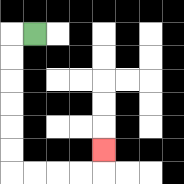{'start': '[1, 1]', 'end': '[4, 6]', 'path_directions': 'L,D,D,D,D,D,D,R,R,R,R,U', 'path_coordinates': '[[1, 1], [0, 1], [0, 2], [0, 3], [0, 4], [0, 5], [0, 6], [0, 7], [1, 7], [2, 7], [3, 7], [4, 7], [4, 6]]'}